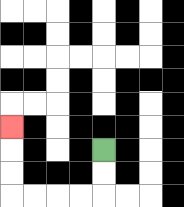{'start': '[4, 6]', 'end': '[0, 5]', 'path_directions': 'D,D,L,L,L,L,U,U,U', 'path_coordinates': '[[4, 6], [4, 7], [4, 8], [3, 8], [2, 8], [1, 8], [0, 8], [0, 7], [0, 6], [0, 5]]'}